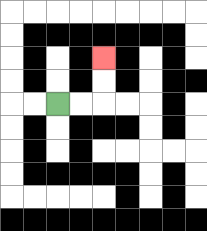{'start': '[2, 4]', 'end': '[4, 2]', 'path_directions': 'R,R,U,U', 'path_coordinates': '[[2, 4], [3, 4], [4, 4], [4, 3], [4, 2]]'}